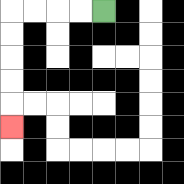{'start': '[4, 0]', 'end': '[0, 5]', 'path_directions': 'L,L,L,L,D,D,D,D,D', 'path_coordinates': '[[4, 0], [3, 0], [2, 0], [1, 0], [0, 0], [0, 1], [0, 2], [0, 3], [0, 4], [0, 5]]'}